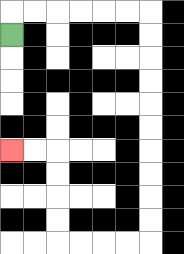{'start': '[0, 1]', 'end': '[0, 6]', 'path_directions': 'U,R,R,R,R,R,R,D,D,D,D,D,D,D,D,D,D,L,L,L,L,U,U,U,U,L,L', 'path_coordinates': '[[0, 1], [0, 0], [1, 0], [2, 0], [3, 0], [4, 0], [5, 0], [6, 0], [6, 1], [6, 2], [6, 3], [6, 4], [6, 5], [6, 6], [6, 7], [6, 8], [6, 9], [6, 10], [5, 10], [4, 10], [3, 10], [2, 10], [2, 9], [2, 8], [2, 7], [2, 6], [1, 6], [0, 6]]'}